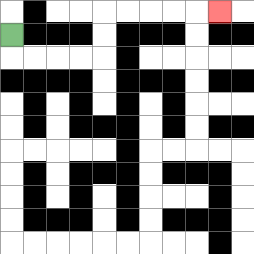{'start': '[0, 1]', 'end': '[9, 0]', 'path_directions': 'D,R,R,R,R,U,U,R,R,R,R,R', 'path_coordinates': '[[0, 1], [0, 2], [1, 2], [2, 2], [3, 2], [4, 2], [4, 1], [4, 0], [5, 0], [6, 0], [7, 0], [8, 0], [9, 0]]'}